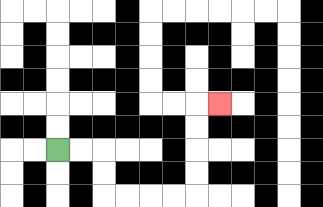{'start': '[2, 6]', 'end': '[9, 4]', 'path_directions': 'R,R,D,D,R,R,R,R,U,U,U,U,R', 'path_coordinates': '[[2, 6], [3, 6], [4, 6], [4, 7], [4, 8], [5, 8], [6, 8], [7, 8], [8, 8], [8, 7], [8, 6], [8, 5], [8, 4], [9, 4]]'}